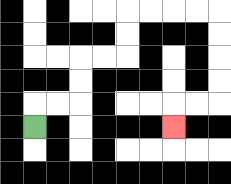{'start': '[1, 5]', 'end': '[7, 5]', 'path_directions': 'U,R,R,U,U,R,R,U,U,R,R,R,R,D,D,D,D,L,L,D', 'path_coordinates': '[[1, 5], [1, 4], [2, 4], [3, 4], [3, 3], [3, 2], [4, 2], [5, 2], [5, 1], [5, 0], [6, 0], [7, 0], [8, 0], [9, 0], [9, 1], [9, 2], [9, 3], [9, 4], [8, 4], [7, 4], [7, 5]]'}